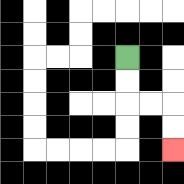{'start': '[5, 2]', 'end': '[7, 6]', 'path_directions': 'D,D,R,R,D,D', 'path_coordinates': '[[5, 2], [5, 3], [5, 4], [6, 4], [7, 4], [7, 5], [7, 6]]'}